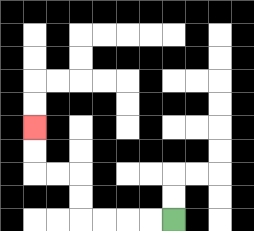{'start': '[7, 9]', 'end': '[1, 5]', 'path_directions': 'L,L,L,L,U,U,L,L,U,U', 'path_coordinates': '[[7, 9], [6, 9], [5, 9], [4, 9], [3, 9], [3, 8], [3, 7], [2, 7], [1, 7], [1, 6], [1, 5]]'}